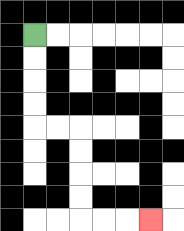{'start': '[1, 1]', 'end': '[6, 9]', 'path_directions': 'D,D,D,D,R,R,D,D,D,D,R,R,R', 'path_coordinates': '[[1, 1], [1, 2], [1, 3], [1, 4], [1, 5], [2, 5], [3, 5], [3, 6], [3, 7], [3, 8], [3, 9], [4, 9], [5, 9], [6, 9]]'}